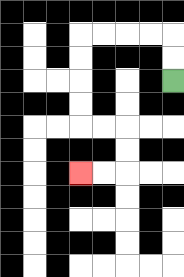{'start': '[7, 3]', 'end': '[3, 7]', 'path_directions': 'U,U,L,L,L,L,D,D,D,D,R,R,D,D,L,L', 'path_coordinates': '[[7, 3], [7, 2], [7, 1], [6, 1], [5, 1], [4, 1], [3, 1], [3, 2], [3, 3], [3, 4], [3, 5], [4, 5], [5, 5], [5, 6], [5, 7], [4, 7], [3, 7]]'}